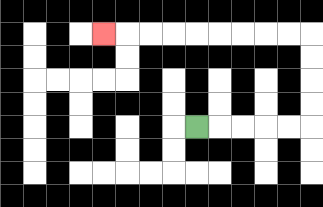{'start': '[8, 5]', 'end': '[4, 1]', 'path_directions': 'R,R,R,R,R,U,U,U,U,L,L,L,L,L,L,L,L,L', 'path_coordinates': '[[8, 5], [9, 5], [10, 5], [11, 5], [12, 5], [13, 5], [13, 4], [13, 3], [13, 2], [13, 1], [12, 1], [11, 1], [10, 1], [9, 1], [8, 1], [7, 1], [6, 1], [5, 1], [4, 1]]'}